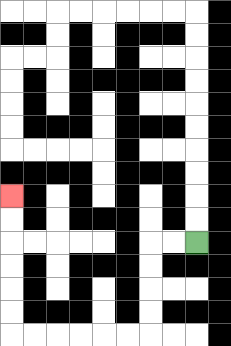{'start': '[8, 10]', 'end': '[0, 8]', 'path_directions': 'L,L,D,D,D,D,L,L,L,L,L,L,U,U,U,U,U,U', 'path_coordinates': '[[8, 10], [7, 10], [6, 10], [6, 11], [6, 12], [6, 13], [6, 14], [5, 14], [4, 14], [3, 14], [2, 14], [1, 14], [0, 14], [0, 13], [0, 12], [0, 11], [0, 10], [0, 9], [0, 8]]'}